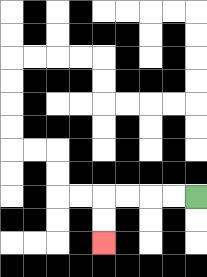{'start': '[8, 8]', 'end': '[4, 10]', 'path_directions': 'L,L,L,L,D,D', 'path_coordinates': '[[8, 8], [7, 8], [6, 8], [5, 8], [4, 8], [4, 9], [4, 10]]'}